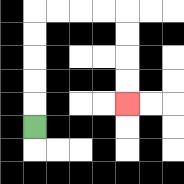{'start': '[1, 5]', 'end': '[5, 4]', 'path_directions': 'U,U,U,U,U,R,R,R,R,D,D,D,D', 'path_coordinates': '[[1, 5], [1, 4], [1, 3], [1, 2], [1, 1], [1, 0], [2, 0], [3, 0], [4, 0], [5, 0], [5, 1], [5, 2], [5, 3], [5, 4]]'}